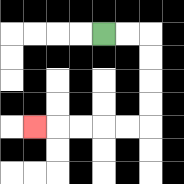{'start': '[4, 1]', 'end': '[1, 5]', 'path_directions': 'R,R,D,D,D,D,L,L,L,L,L', 'path_coordinates': '[[4, 1], [5, 1], [6, 1], [6, 2], [6, 3], [6, 4], [6, 5], [5, 5], [4, 5], [3, 5], [2, 5], [1, 5]]'}